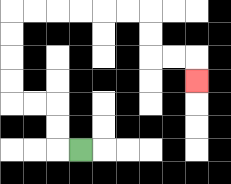{'start': '[3, 6]', 'end': '[8, 3]', 'path_directions': 'L,U,U,L,L,U,U,U,U,R,R,R,R,R,R,D,D,R,R,D', 'path_coordinates': '[[3, 6], [2, 6], [2, 5], [2, 4], [1, 4], [0, 4], [0, 3], [0, 2], [0, 1], [0, 0], [1, 0], [2, 0], [3, 0], [4, 0], [5, 0], [6, 0], [6, 1], [6, 2], [7, 2], [8, 2], [8, 3]]'}